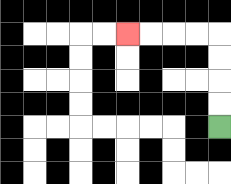{'start': '[9, 5]', 'end': '[5, 1]', 'path_directions': 'U,U,U,U,L,L,L,L', 'path_coordinates': '[[9, 5], [9, 4], [9, 3], [9, 2], [9, 1], [8, 1], [7, 1], [6, 1], [5, 1]]'}